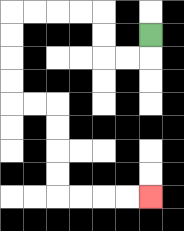{'start': '[6, 1]', 'end': '[6, 8]', 'path_directions': 'D,L,L,U,U,L,L,L,L,D,D,D,D,R,R,D,D,D,D,R,R,R,R', 'path_coordinates': '[[6, 1], [6, 2], [5, 2], [4, 2], [4, 1], [4, 0], [3, 0], [2, 0], [1, 0], [0, 0], [0, 1], [0, 2], [0, 3], [0, 4], [1, 4], [2, 4], [2, 5], [2, 6], [2, 7], [2, 8], [3, 8], [4, 8], [5, 8], [6, 8]]'}